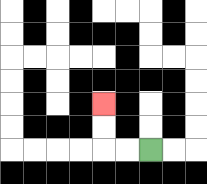{'start': '[6, 6]', 'end': '[4, 4]', 'path_directions': 'L,L,U,U', 'path_coordinates': '[[6, 6], [5, 6], [4, 6], [4, 5], [4, 4]]'}